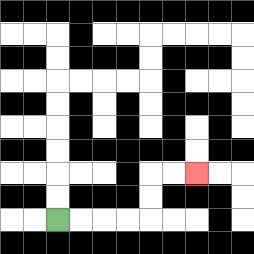{'start': '[2, 9]', 'end': '[8, 7]', 'path_directions': 'R,R,R,R,U,U,R,R', 'path_coordinates': '[[2, 9], [3, 9], [4, 9], [5, 9], [6, 9], [6, 8], [6, 7], [7, 7], [8, 7]]'}